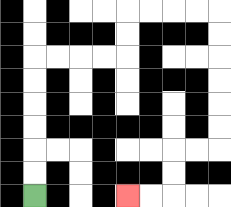{'start': '[1, 8]', 'end': '[5, 8]', 'path_directions': 'U,U,U,U,U,U,R,R,R,R,U,U,R,R,R,R,D,D,D,D,D,D,L,L,D,D,L,L', 'path_coordinates': '[[1, 8], [1, 7], [1, 6], [1, 5], [1, 4], [1, 3], [1, 2], [2, 2], [3, 2], [4, 2], [5, 2], [5, 1], [5, 0], [6, 0], [7, 0], [8, 0], [9, 0], [9, 1], [9, 2], [9, 3], [9, 4], [9, 5], [9, 6], [8, 6], [7, 6], [7, 7], [7, 8], [6, 8], [5, 8]]'}